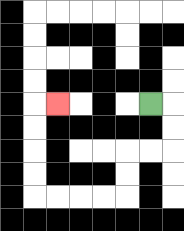{'start': '[6, 4]', 'end': '[2, 4]', 'path_directions': 'R,D,D,L,L,D,D,L,L,L,L,U,U,U,U,R', 'path_coordinates': '[[6, 4], [7, 4], [7, 5], [7, 6], [6, 6], [5, 6], [5, 7], [5, 8], [4, 8], [3, 8], [2, 8], [1, 8], [1, 7], [1, 6], [1, 5], [1, 4], [2, 4]]'}